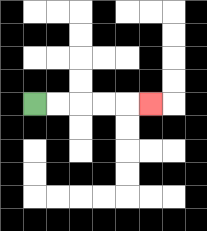{'start': '[1, 4]', 'end': '[6, 4]', 'path_directions': 'R,R,R,R,R', 'path_coordinates': '[[1, 4], [2, 4], [3, 4], [4, 4], [5, 4], [6, 4]]'}